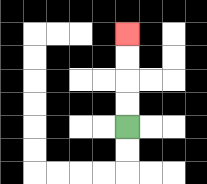{'start': '[5, 5]', 'end': '[5, 1]', 'path_directions': 'U,U,U,U', 'path_coordinates': '[[5, 5], [5, 4], [5, 3], [5, 2], [5, 1]]'}